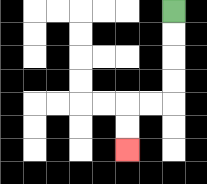{'start': '[7, 0]', 'end': '[5, 6]', 'path_directions': 'D,D,D,D,L,L,D,D', 'path_coordinates': '[[7, 0], [7, 1], [7, 2], [7, 3], [7, 4], [6, 4], [5, 4], [5, 5], [5, 6]]'}